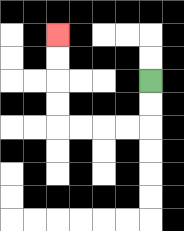{'start': '[6, 3]', 'end': '[2, 1]', 'path_directions': 'D,D,L,L,L,L,U,U,U,U', 'path_coordinates': '[[6, 3], [6, 4], [6, 5], [5, 5], [4, 5], [3, 5], [2, 5], [2, 4], [2, 3], [2, 2], [2, 1]]'}